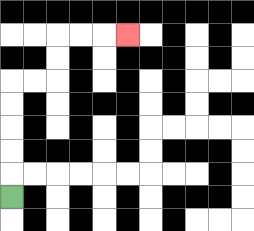{'start': '[0, 8]', 'end': '[5, 1]', 'path_directions': 'U,U,U,U,U,R,R,U,U,R,R,R', 'path_coordinates': '[[0, 8], [0, 7], [0, 6], [0, 5], [0, 4], [0, 3], [1, 3], [2, 3], [2, 2], [2, 1], [3, 1], [4, 1], [5, 1]]'}